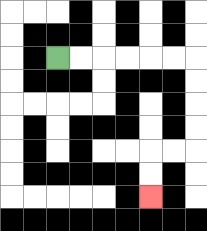{'start': '[2, 2]', 'end': '[6, 8]', 'path_directions': 'R,R,R,R,R,R,D,D,D,D,L,L,D,D', 'path_coordinates': '[[2, 2], [3, 2], [4, 2], [5, 2], [6, 2], [7, 2], [8, 2], [8, 3], [8, 4], [8, 5], [8, 6], [7, 6], [6, 6], [6, 7], [6, 8]]'}